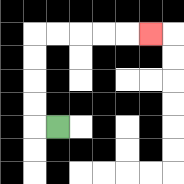{'start': '[2, 5]', 'end': '[6, 1]', 'path_directions': 'L,U,U,U,U,R,R,R,R,R', 'path_coordinates': '[[2, 5], [1, 5], [1, 4], [1, 3], [1, 2], [1, 1], [2, 1], [3, 1], [4, 1], [5, 1], [6, 1]]'}